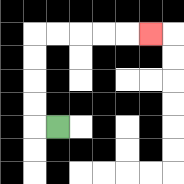{'start': '[2, 5]', 'end': '[6, 1]', 'path_directions': 'L,U,U,U,U,R,R,R,R,R', 'path_coordinates': '[[2, 5], [1, 5], [1, 4], [1, 3], [1, 2], [1, 1], [2, 1], [3, 1], [4, 1], [5, 1], [6, 1]]'}